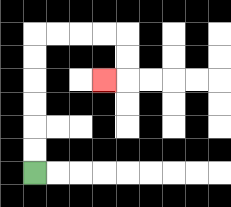{'start': '[1, 7]', 'end': '[4, 3]', 'path_directions': 'U,U,U,U,U,U,R,R,R,R,D,D,L', 'path_coordinates': '[[1, 7], [1, 6], [1, 5], [1, 4], [1, 3], [1, 2], [1, 1], [2, 1], [3, 1], [4, 1], [5, 1], [5, 2], [5, 3], [4, 3]]'}